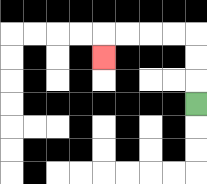{'start': '[8, 4]', 'end': '[4, 2]', 'path_directions': 'U,U,U,L,L,L,L,D', 'path_coordinates': '[[8, 4], [8, 3], [8, 2], [8, 1], [7, 1], [6, 1], [5, 1], [4, 1], [4, 2]]'}